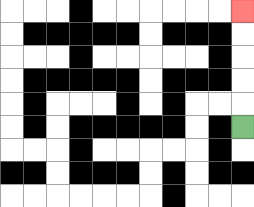{'start': '[10, 5]', 'end': '[10, 0]', 'path_directions': 'U,U,U,U,U', 'path_coordinates': '[[10, 5], [10, 4], [10, 3], [10, 2], [10, 1], [10, 0]]'}